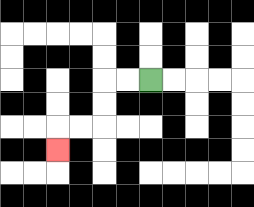{'start': '[6, 3]', 'end': '[2, 6]', 'path_directions': 'L,L,D,D,L,L,D', 'path_coordinates': '[[6, 3], [5, 3], [4, 3], [4, 4], [4, 5], [3, 5], [2, 5], [2, 6]]'}